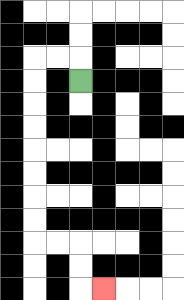{'start': '[3, 3]', 'end': '[4, 12]', 'path_directions': 'U,L,L,D,D,D,D,D,D,D,D,R,R,D,D,R', 'path_coordinates': '[[3, 3], [3, 2], [2, 2], [1, 2], [1, 3], [1, 4], [1, 5], [1, 6], [1, 7], [1, 8], [1, 9], [1, 10], [2, 10], [3, 10], [3, 11], [3, 12], [4, 12]]'}